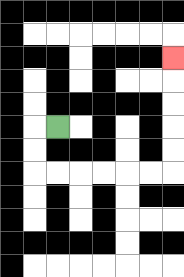{'start': '[2, 5]', 'end': '[7, 2]', 'path_directions': 'L,D,D,R,R,R,R,R,R,U,U,U,U,U', 'path_coordinates': '[[2, 5], [1, 5], [1, 6], [1, 7], [2, 7], [3, 7], [4, 7], [5, 7], [6, 7], [7, 7], [7, 6], [7, 5], [7, 4], [7, 3], [7, 2]]'}